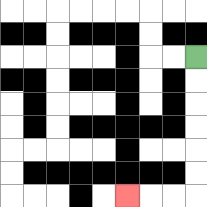{'start': '[8, 2]', 'end': '[5, 8]', 'path_directions': 'D,D,D,D,D,D,L,L,L', 'path_coordinates': '[[8, 2], [8, 3], [8, 4], [8, 5], [8, 6], [8, 7], [8, 8], [7, 8], [6, 8], [5, 8]]'}